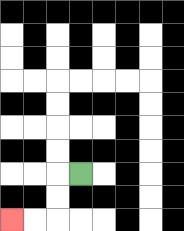{'start': '[3, 7]', 'end': '[0, 9]', 'path_directions': 'L,D,D,L,L', 'path_coordinates': '[[3, 7], [2, 7], [2, 8], [2, 9], [1, 9], [0, 9]]'}